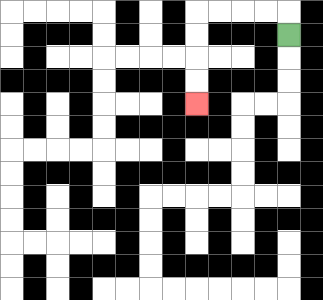{'start': '[12, 1]', 'end': '[8, 4]', 'path_directions': 'U,L,L,L,L,D,D,D,D', 'path_coordinates': '[[12, 1], [12, 0], [11, 0], [10, 0], [9, 0], [8, 0], [8, 1], [8, 2], [8, 3], [8, 4]]'}